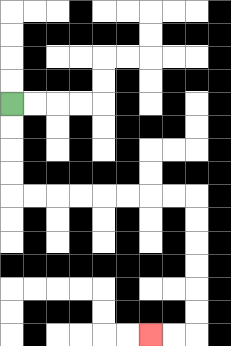{'start': '[0, 4]', 'end': '[6, 14]', 'path_directions': 'D,D,D,D,R,R,R,R,R,R,R,R,D,D,D,D,D,D,L,L', 'path_coordinates': '[[0, 4], [0, 5], [0, 6], [0, 7], [0, 8], [1, 8], [2, 8], [3, 8], [4, 8], [5, 8], [6, 8], [7, 8], [8, 8], [8, 9], [8, 10], [8, 11], [8, 12], [8, 13], [8, 14], [7, 14], [6, 14]]'}